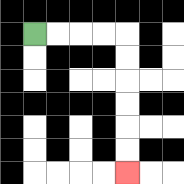{'start': '[1, 1]', 'end': '[5, 7]', 'path_directions': 'R,R,R,R,D,D,D,D,D,D', 'path_coordinates': '[[1, 1], [2, 1], [3, 1], [4, 1], [5, 1], [5, 2], [5, 3], [5, 4], [5, 5], [5, 6], [5, 7]]'}